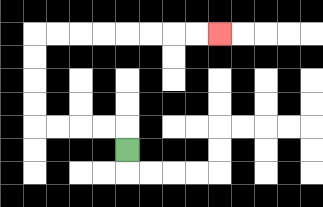{'start': '[5, 6]', 'end': '[9, 1]', 'path_directions': 'U,L,L,L,L,U,U,U,U,R,R,R,R,R,R,R,R', 'path_coordinates': '[[5, 6], [5, 5], [4, 5], [3, 5], [2, 5], [1, 5], [1, 4], [1, 3], [1, 2], [1, 1], [2, 1], [3, 1], [4, 1], [5, 1], [6, 1], [7, 1], [8, 1], [9, 1]]'}